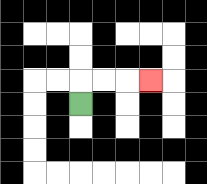{'start': '[3, 4]', 'end': '[6, 3]', 'path_directions': 'U,R,R,R', 'path_coordinates': '[[3, 4], [3, 3], [4, 3], [5, 3], [6, 3]]'}